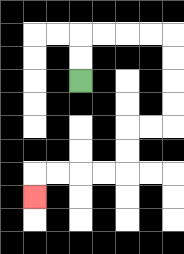{'start': '[3, 3]', 'end': '[1, 8]', 'path_directions': 'U,U,R,R,R,R,D,D,D,D,L,L,D,D,L,L,L,L,D', 'path_coordinates': '[[3, 3], [3, 2], [3, 1], [4, 1], [5, 1], [6, 1], [7, 1], [7, 2], [7, 3], [7, 4], [7, 5], [6, 5], [5, 5], [5, 6], [5, 7], [4, 7], [3, 7], [2, 7], [1, 7], [1, 8]]'}